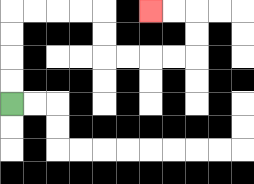{'start': '[0, 4]', 'end': '[6, 0]', 'path_directions': 'U,U,U,U,R,R,R,R,D,D,R,R,R,R,U,U,L,L', 'path_coordinates': '[[0, 4], [0, 3], [0, 2], [0, 1], [0, 0], [1, 0], [2, 0], [3, 0], [4, 0], [4, 1], [4, 2], [5, 2], [6, 2], [7, 2], [8, 2], [8, 1], [8, 0], [7, 0], [6, 0]]'}